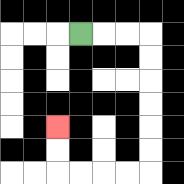{'start': '[3, 1]', 'end': '[2, 5]', 'path_directions': 'R,R,R,D,D,D,D,D,D,L,L,L,L,U,U', 'path_coordinates': '[[3, 1], [4, 1], [5, 1], [6, 1], [6, 2], [6, 3], [6, 4], [6, 5], [6, 6], [6, 7], [5, 7], [4, 7], [3, 7], [2, 7], [2, 6], [2, 5]]'}